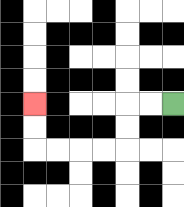{'start': '[7, 4]', 'end': '[1, 4]', 'path_directions': 'L,L,D,D,L,L,L,L,U,U', 'path_coordinates': '[[7, 4], [6, 4], [5, 4], [5, 5], [5, 6], [4, 6], [3, 6], [2, 6], [1, 6], [1, 5], [1, 4]]'}